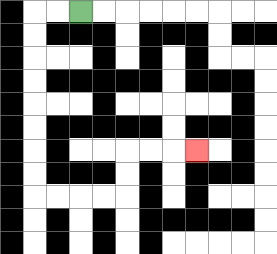{'start': '[3, 0]', 'end': '[8, 6]', 'path_directions': 'L,L,D,D,D,D,D,D,D,D,R,R,R,R,U,U,R,R,R', 'path_coordinates': '[[3, 0], [2, 0], [1, 0], [1, 1], [1, 2], [1, 3], [1, 4], [1, 5], [1, 6], [1, 7], [1, 8], [2, 8], [3, 8], [4, 8], [5, 8], [5, 7], [5, 6], [6, 6], [7, 6], [8, 6]]'}